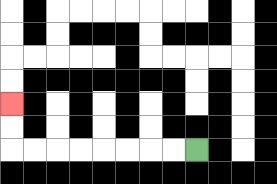{'start': '[8, 6]', 'end': '[0, 4]', 'path_directions': 'L,L,L,L,L,L,L,L,U,U', 'path_coordinates': '[[8, 6], [7, 6], [6, 6], [5, 6], [4, 6], [3, 6], [2, 6], [1, 6], [0, 6], [0, 5], [0, 4]]'}